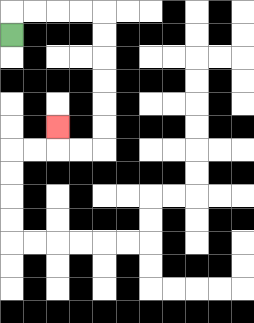{'start': '[0, 1]', 'end': '[2, 5]', 'path_directions': 'U,R,R,R,R,D,D,D,D,D,D,L,L,U', 'path_coordinates': '[[0, 1], [0, 0], [1, 0], [2, 0], [3, 0], [4, 0], [4, 1], [4, 2], [4, 3], [4, 4], [4, 5], [4, 6], [3, 6], [2, 6], [2, 5]]'}